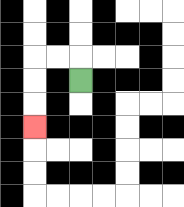{'start': '[3, 3]', 'end': '[1, 5]', 'path_directions': 'U,L,L,D,D,D', 'path_coordinates': '[[3, 3], [3, 2], [2, 2], [1, 2], [1, 3], [1, 4], [1, 5]]'}